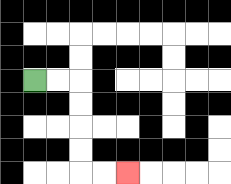{'start': '[1, 3]', 'end': '[5, 7]', 'path_directions': 'R,R,D,D,D,D,R,R', 'path_coordinates': '[[1, 3], [2, 3], [3, 3], [3, 4], [3, 5], [3, 6], [3, 7], [4, 7], [5, 7]]'}